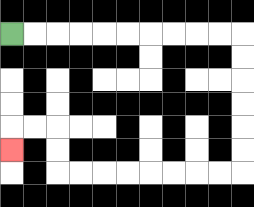{'start': '[0, 1]', 'end': '[0, 6]', 'path_directions': 'R,R,R,R,R,R,R,R,R,R,D,D,D,D,D,D,L,L,L,L,L,L,L,L,U,U,L,L,D', 'path_coordinates': '[[0, 1], [1, 1], [2, 1], [3, 1], [4, 1], [5, 1], [6, 1], [7, 1], [8, 1], [9, 1], [10, 1], [10, 2], [10, 3], [10, 4], [10, 5], [10, 6], [10, 7], [9, 7], [8, 7], [7, 7], [6, 7], [5, 7], [4, 7], [3, 7], [2, 7], [2, 6], [2, 5], [1, 5], [0, 5], [0, 6]]'}